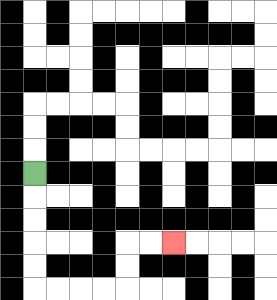{'start': '[1, 7]', 'end': '[7, 10]', 'path_directions': 'D,D,D,D,D,R,R,R,R,U,U,R,R', 'path_coordinates': '[[1, 7], [1, 8], [1, 9], [1, 10], [1, 11], [1, 12], [2, 12], [3, 12], [4, 12], [5, 12], [5, 11], [5, 10], [6, 10], [7, 10]]'}